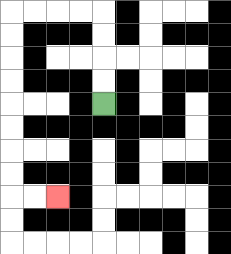{'start': '[4, 4]', 'end': '[2, 8]', 'path_directions': 'U,U,U,U,L,L,L,L,D,D,D,D,D,D,D,D,R,R', 'path_coordinates': '[[4, 4], [4, 3], [4, 2], [4, 1], [4, 0], [3, 0], [2, 0], [1, 0], [0, 0], [0, 1], [0, 2], [0, 3], [0, 4], [0, 5], [0, 6], [0, 7], [0, 8], [1, 8], [2, 8]]'}